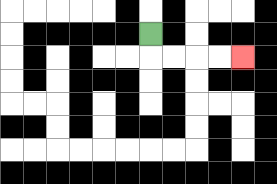{'start': '[6, 1]', 'end': '[10, 2]', 'path_directions': 'D,R,R,R,R', 'path_coordinates': '[[6, 1], [6, 2], [7, 2], [8, 2], [9, 2], [10, 2]]'}